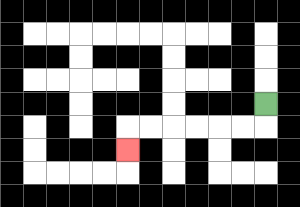{'start': '[11, 4]', 'end': '[5, 6]', 'path_directions': 'D,L,L,L,L,L,L,D', 'path_coordinates': '[[11, 4], [11, 5], [10, 5], [9, 5], [8, 5], [7, 5], [6, 5], [5, 5], [5, 6]]'}